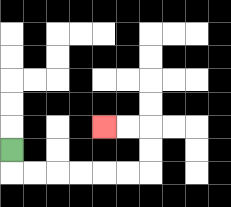{'start': '[0, 6]', 'end': '[4, 5]', 'path_directions': 'D,R,R,R,R,R,R,U,U,L,L', 'path_coordinates': '[[0, 6], [0, 7], [1, 7], [2, 7], [3, 7], [4, 7], [5, 7], [6, 7], [6, 6], [6, 5], [5, 5], [4, 5]]'}